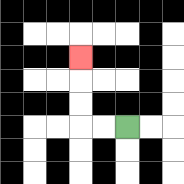{'start': '[5, 5]', 'end': '[3, 2]', 'path_directions': 'L,L,U,U,U', 'path_coordinates': '[[5, 5], [4, 5], [3, 5], [3, 4], [3, 3], [3, 2]]'}